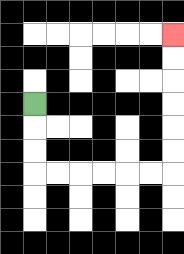{'start': '[1, 4]', 'end': '[7, 1]', 'path_directions': 'D,D,D,R,R,R,R,R,R,U,U,U,U,U,U', 'path_coordinates': '[[1, 4], [1, 5], [1, 6], [1, 7], [2, 7], [3, 7], [4, 7], [5, 7], [6, 7], [7, 7], [7, 6], [7, 5], [7, 4], [7, 3], [7, 2], [7, 1]]'}